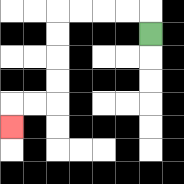{'start': '[6, 1]', 'end': '[0, 5]', 'path_directions': 'U,L,L,L,L,D,D,D,D,L,L,D', 'path_coordinates': '[[6, 1], [6, 0], [5, 0], [4, 0], [3, 0], [2, 0], [2, 1], [2, 2], [2, 3], [2, 4], [1, 4], [0, 4], [0, 5]]'}